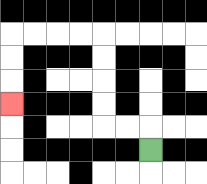{'start': '[6, 6]', 'end': '[0, 4]', 'path_directions': 'U,L,L,U,U,U,U,L,L,L,L,D,D,D', 'path_coordinates': '[[6, 6], [6, 5], [5, 5], [4, 5], [4, 4], [4, 3], [4, 2], [4, 1], [3, 1], [2, 1], [1, 1], [0, 1], [0, 2], [0, 3], [0, 4]]'}